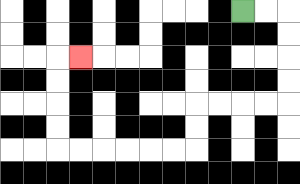{'start': '[10, 0]', 'end': '[3, 2]', 'path_directions': 'R,R,D,D,D,D,L,L,L,L,D,D,L,L,L,L,L,L,U,U,U,U,R', 'path_coordinates': '[[10, 0], [11, 0], [12, 0], [12, 1], [12, 2], [12, 3], [12, 4], [11, 4], [10, 4], [9, 4], [8, 4], [8, 5], [8, 6], [7, 6], [6, 6], [5, 6], [4, 6], [3, 6], [2, 6], [2, 5], [2, 4], [2, 3], [2, 2], [3, 2]]'}